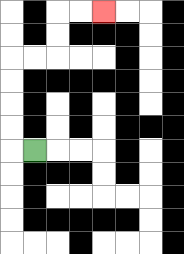{'start': '[1, 6]', 'end': '[4, 0]', 'path_directions': 'L,U,U,U,U,R,R,U,U,R,R', 'path_coordinates': '[[1, 6], [0, 6], [0, 5], [0, 4], [0, 3], [0, 2], [1, 2], [2, 2], [2, 1], [2, 0], [3, 0], [4, 0]]'}